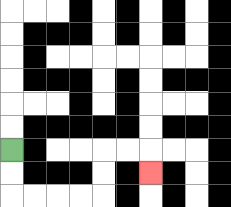{'start': '[0, 6]', 'end': '[6, 7]', 'path_directions': 'D,D,R,R,R,R,U,U,R,R,D', 'path_coordinates': '[[0, 6], [0, 7], [0, 8], [1, 8], [2, 8], [3, 8], [4, 8], [4, 7], [4, 6], [5, 6], [6, 6], [6, 7]]'}